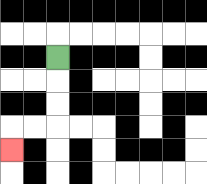{'start': '[2, 2]', 'end': '[0, 6]', 'path_directions': 'D,D,D,L,L,D', 'path_coordinates': '[[2, 2], [2, 3], [2, 4], [2, 5], [1, 5], [0, 5], [0, 6]]'}